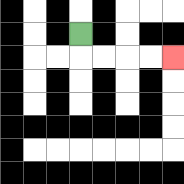{'start': '[3, 1]', 'end': '[7, 2]', 'path_directions': 'D,R,R,R,R', 'path_coordinates': '[[3, 1], [3, 2], [4, 2], [5, 2], [6, 2], [7, 2]]'}